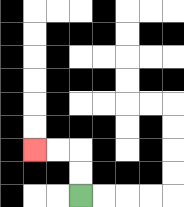{'start': '[3, 8]', 'end': '[1, 6]', 'path_directions': 'U,U,L,L', 'path_coordinates': '[[3, 8], [3, 7], [3, 6], [2, 6], [1, 6]]'}